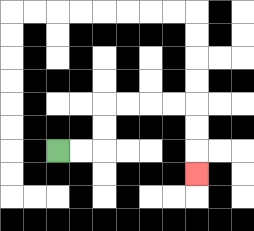{'start': '[2, 6]', 'end': '[8, 7]', 'path_directions': 'R,R,U,U,R,R,R,R,D,D,D', 'path_coordinates': '[[2, 6], [3, 6], [4, 6], [4, 5], [4, 4], [5, 4], [6, 4], [7, 4], [8, 4], [8, 5], [8, 6], [8, 7]]'}